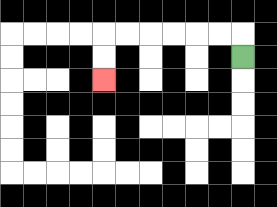{'start': '[10, 2]', 'end': '[4, 3]', 'path_directions': 'U,L,L,L,L,L,L,D,D', 'path_coordinates': '[[10, 2], [10, 1], [9, 1], [8, 1], [7, 1], [6, 1], [5, 1], [4, 1], [4, 2], [4, 3]]'}